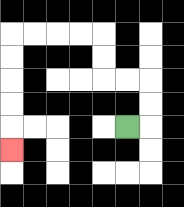{'start': '[5, 5]', 'end': '[0, 6]', 'path_directions': 'R,U,U,L,L,U,U,L,L,L,L,D,D,D,D,D', 'path_coordinates': '[[5, 5], [6, 5], [6, 4], [6, 3], [5, 3], [4, 3], [4, 2], [4, 1], [3, 1], [2, 1], [1, 1], [0, 1], [0, 2], [0, 3], [0, 4], [0, 5], [0, 6]]'}